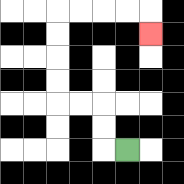{'start': '[5, 6]', 'end': '[6, 1]', 'path_directions': 'L,U,U,L,L,U,U,U,U,R,R,R,R,D', 'path_coordinates': '[[5, 6], [4, 6], [4, 5], [4, 4], [3, 4], [2, 4], [2, 3], [2, 2], [2, 1], [2, 0], [3, 0], [4, 0], [5, 0], [6, 0], [6, 1]]'}